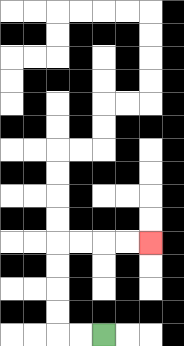{'start': '[4, 14]', 'end': '[6, 10]', 'path_directions': 'L,L,U,U,U,U,R,R,R,R', 'path_coordinates': '[[4, 14], [3, 14], [2, 14], [2, 13], [2, 12], [2, 11], [2, 10], [3, 10], [4, 10], [5, 10], [6, 10]]'}